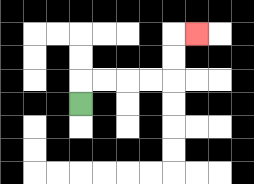{'start': '[3, 4]', 'end': '[8, 1]', 'path_directions': 'U,R,R,R,R,U,U,R', 'path_coordinates': '[[3, 4], [3, 3], [4, 3], [5, 3], [6, 3], [7, 3], [7, 2], [7, 1], [8, 1]]'}